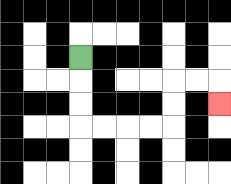{'start': '[3, 2]', 'end': '[9, 4]', 'path_directions': 'D,D,D,R,R,R,R,U,U,R,R,D', 'path_coordinates': '[[3, 2], [3, 3], [3, 4], [3, 5], [4, 5], [5, 5], [6, 5], [7, 5], [7, 4], [7, 3], [8, 3], [9, 3], [9, 4]]'}